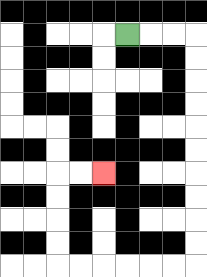{'start': '[5, 1]', 'end': '[4, 7]', 'path_directions': 'R,R,R,D,D,D,D,D,D,D,D,D,D,L,L,L,L,L,L,U,U,U,U,R,R', 'path_coordinates': '[[5, 1], [6, 1], [7, 1], [8, 1], [8, 2], [8, 3], [8, 4], [8, 5], [8, 6], [8, 7], [8, 8], [8, 9], [8, 10], [8, 11], [7, 11], [6, 11], [5, 11], [4, 11], [3, 11], [2, 11], [2, 10], [2, 9], [2, 8], [2, 7], [3, 7], [4, 7]]'}